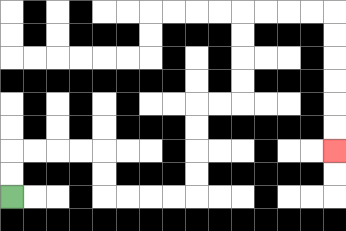{'start': '[0, 8]', 'end': '[14, 6]', 'path_directions': 'U,U,R,R,R,R,D,D,R,R,R,R,U,U,U,U,R,R,U,U,U,U,R,R,R,R,D,D,D,D,D,D', 'path_coordinates': '[[0, 8], [0, 7], [0, 6], [1, 6], [2, 6], [3, 6], [4, 6], [4, 7], [4, 8], [5, 8], [6, 8], [7, 8], [8, 8], [8, 7], [8, 6], [8, 5], [8, 4], [9, 4], [10, 4], [10, 3], [10, 2], [10, 1], [10, 0], [11, 0], [12, 0], [13, 0], [14, 0], [14, 1], [14, 2], [14, 3], [14, 4], [14, 5], [14, 6]]'}